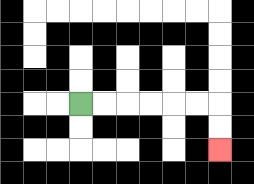{'start': '[3, 4]', 'end': '[9, 6]', 'path_directions': 'R,R,R,R,R,R,D,D', 'path_coordinates': '[[3, 4], [4, 4], [5, 4], [6, 4], [7, 4], [8, 4], [9, 4], [9, 5], [9, 6]]'}